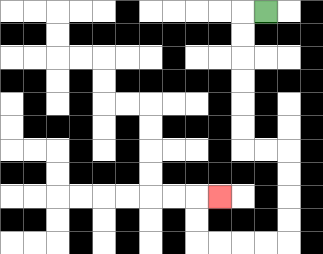{'start': '[11, 0]', 'end': '[9, 8]', 'path_directions': 'L,D,D,D,D,D,D,R,R,D,D,D,D,L,L,L,L,U,U,R', 'path_coordinates': '[[11, 0], [10, 0], [10, 1], [10, 2], [10, 3], [10, 4], [10, 5], [10, 6], [11, 6], [12, 6], [12, 7], [12, 8], [12, 9], [12, 10], [11, 10], [10, 10], [9, 10], [8, 10], [8, 9], [8, 8], [9, 8]]'}